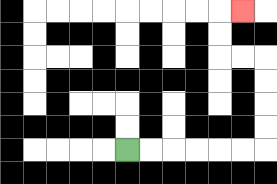{'start': '[5, 6]', 'end': '[10, 0]', 'path_directions': 'R,R,R,R,R,R,U,U,U,U,L,L,U,U,R', 'path_coordinates': '[[5, 6], [6, 6], [7, 6], [8, 6], [9, 6], [10, 6], [11, 6], [11, 5], [11, 4], [11, 3], [11, 2], [10, 2], [9, 2], [9, 1], [9, 0], [10, 0]]'}